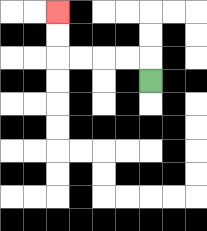{'start': '[6, 3]', 'end': '[2, 0]', 'path_directions': 'U,L,L,L,L,U,U', 'path_coordinates': '[[6, 3], [6, 2], [5, 2], [4, 2], [3, 2], [2, 2], [2, 1], [2, 0]]'}